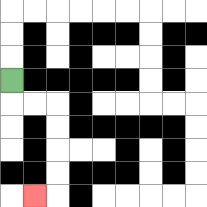{'start': '[0, 3]', 'end': '[1, 8]', 'path_directions': 'D,R,R,D,D,D,D,L', 'path_coordinates': '[[0, 3], [0, 4], [1, 4], [2, 4], [2, 5], [2, 6], [2, 7], [2, 8], [1, 8]]'}